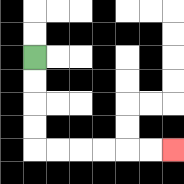{'start': '[1, 2]', 'end': '[7, 6]', 'path_directions': 'D,D,D,D,R,R,R,R,R,R', 'path_coordinates': '[[1, 2], [1, 3], [1, 4], [1, 5], [1, 6], [2, 6], [3, 6], [4, 6], [5, 6], [6, 6], [7, 6]]'}